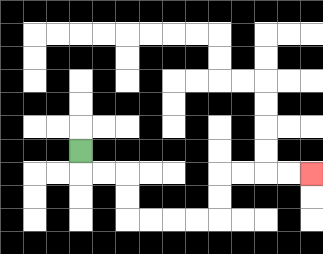{'start': '[3, 6]', 'end': '[13, 7]', 'path_directions': 'D,R,R,D,D,R,R,R,R,U,U,R,R,R,R', 'path_coordinates': '[[3, 6], [3, 7], [4, 7], [5, 7], [5, 8], [5, 9], [6, 9], [7, 9], [8, 9], [9, 9], [9, 8], [9, 7], [10, 7], [11, 7], [12, 7], [13, 7]]'}